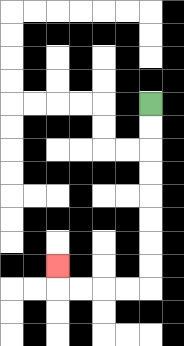{'start': '[6, 4]', 'end': '[2, 11]', 'path_directions': 'D,D,D,D,D,D,D,D,L,L,L,L,U', 'path_coordinates': '[[6, 4], [6, 5], [6, 6], [6, 7], [6, 8], [6, 9], [6, 10], [6, 11], [6, 12], [5, 12], [4, 12], [3, 12], [2, 12], [2, 11]]'}